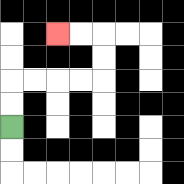{'start': '[0, 5]', 'end': '[2, 1]', 'path_directions': 'U,U,R,R,R,R,U,U,L,L', 'path_coordinates': '[[0, 5], [0, 4], [0, 3], [1, 3], [2, 3], [3, 3], [4, 3], [4, 2], [4, 1], [3, 1], [2, 1]]'}